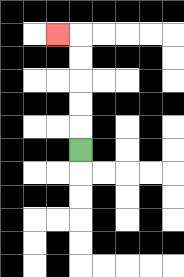{'start': '[3, 6]', 'end': '[2, 1]', 'path_directions': 'U,U,U,U,U,L', 'path_coordinates': '[[3, 6], [3, 5], [3, 4], [3, 3], [3, 2], [3, 1], [2, 1]]'}